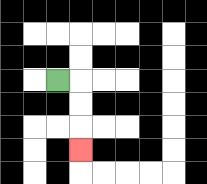{'start': '[2, 3]', 'end': '[3, 6]', 'path_directions': 'R,D,D,D', 'path_coordinates': '[[2, 3], [3, 3], [3, 4], [3, 5], [3, 6]]'}